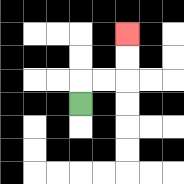{'start': '[3, 4]', 'end': '[5, 1]', 'path_directions': 'U,R,R,U,U', 'path_coordinates': '[[3, 4], [3, 3], [4, 3], [5, 3], [5, 2], [5, 1]]'}